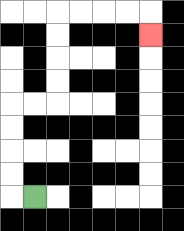{'start': '[1, 8]', 'end': '[6, 1]', 'path_directions': 'L,U,U,U,U,R,R,U,U,U,U,R,R,R,R,D', 'path_coordinates': '[[1, 8], [0, 8], [0, 7], [0, 6], [0, 5], [0, 4], [1, 4], [2, 4], [2, 3], [2, 2], [2, 1], [2, 0], [3, 0], [4, 0], [5, 0], [6, 0], [6, 1]]'}